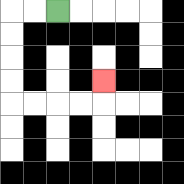{'start': '[2, 0]', 'end': '[4, 3]', 'path_directions': 'L,L,D,D,D,D,R,R,R,R,U', 'path_coordinates': '[[2, 0], [1, 0], [0, 0], [0, 1], [0, 2], [0, 3], [0, 4], [1, 4], [2, 4], [3, 4], [4, 4], [4, 3]]'}